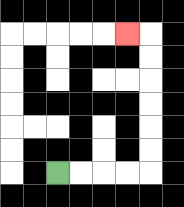{'start': '[2, 7]', 'end': '[5, 1]', 'path_directions': 'R,R,R,R,U,U,U,U,U,U,L', 'path_coordinates': '[[2, 7], [3, 7], [4, 7], [5, 7], [6, 7], [6, 6], [6, 5], [6, 4], [6, 3], [6, 2], [6, 1], [5, 1]]'}